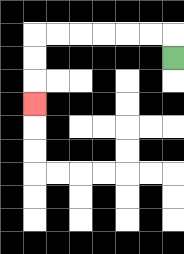{'start': '[7, 2]', 'end': '[1, 4]', 'path_directions': 'U,L,L,L,L,L,L,D,D,D', 'path_coordinates': '[[7, 2], [7, 1], [6, 1], [5, 1], [4, 1], [3, 1], [2, 1], [1, 1], [1, 2], [1, 3], [1, 4]]'}